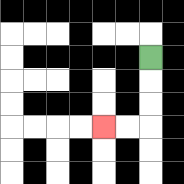{'start': '[6, 2]', 'end': '[4, 5]', 'path_directions': 'D,D,D,L,L', 'path_coordinates': '[[6, 2], [6, 3], [6, 4], [6, 5], [5, 5], [4, 5]]'}